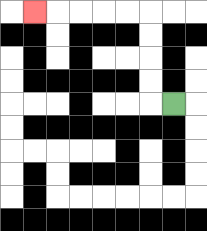{'start': '[7, 4]', 'end': '[1, 0]', 'path_directions': 'L,U,U,U,U,L,L,L,L,L', 'path_coordinates': '[[7, 4], [6, 4], [6, 3], [6, 2], [6, 1], [6, 0], [5, 0], [4, 0], [3, 0], [2, 0], [1, 0]]'}